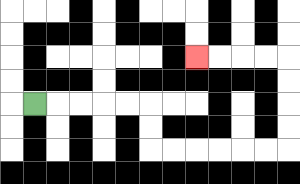{'start': '[1, 4]', 'end': '[8, 2]', 'path_directions': 'R,R,R,R,R,D,D,R,R,R,R,R,R,U,U,U,U,L,L,L,L', 'path_coordinates': '[[1, 4], [2, 4], [3, 4], [4, 4], [5, 4], [6, 4], [6, 5], [6, 6], [7, 6], [8, 6], [9, 6], [10, 6], [11, 6], [12, 6], [12, 5], [12, 4], [12, 3], [12, 2], [11, 2], [10, 2], [9, 2], [8, 2]]'}